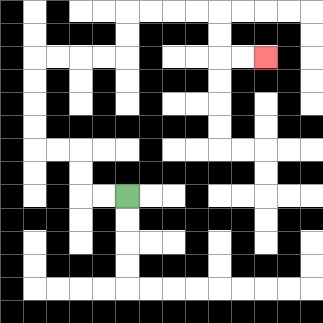{'start': '[5, 8]', 'end': '[11, 2]', 'path_directions': 'L,L,U,U,L,L,U,U,U,U,R,R,R,R,U,U,R,R,R,R,D,D,R,R', 'path_coordinates': '[[5, 8], [4, 8], [3, 8], [3, 7], [3, 6], [2, 6], [1, 6], [1, 5], [1, 4], [1, 3], [1, 2], [2, 2], [3, 2], [4, 2], [5, 2], [5, 1], [5, 0], [6, 0], [7, 0], [8, 0], [9, 0], [9, 1], [9, 2], [10, 2], [11, 2]]'}